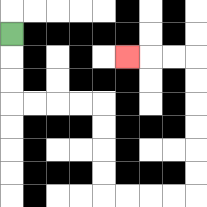{'start': '[0, 1]', 'end': '[5, 2]', 'path_directions': 'D,D,D,R,R,R,R,D,D,D,D,R,R,R,R,U,U,U,U,U,U,L,L,L', 'path_coordinates': '[[0, 1], [0, 2], [0, 3], [0, 4], [1, 4], [2, 4], [3, 4], [4, 4], [4, 5], [4, 6], [4, 7], [4, 8], [5, 8], [6, 8], [7, 8], [8, 8], [8, 7], [8, 6], [8, 5], [8, 4], [8, 3], [8, 2], [7, 2], [6, 2], [5, 2]]'}